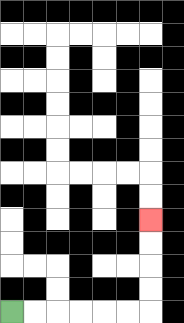{'start': '[0, 13]', 'end': '[6, 9]', 'path_directions': 'R,R,R,R,R,R,U,U,U,U', 'path_coordinates': '[[0, 13], [1, 13], [2, 13], [3, 13], [4, 13], [5, 13], [6, 13], [6, 12], [6, 11], [6, 10], [6, 9]]'}